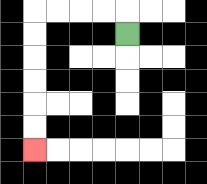{'start': '[5, 1]', 'end': '[1, 6]', 'path_directions': 'U,L,L,L,L,D,D,D,D,D,D', 'path_coordinates': '[[5, 1], [5, 0], [4, 0], [3, 0], [2, 0], [1, 0], [1, 1], [1, 2], [1, 3], [1, 4], [1, 5], [1, 6]]'}